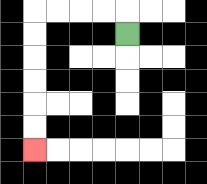{'start': '[5, 1]', 'end': '[1, 6]', 'path_directions': 'U,L,L,L,L,D,D,D,D,D,D', 'path_coordinates': '[[5, 1], [5, 0], [4, 0], [3, 0], [2, 0], [1, 0], [1, 1], [1, 2], [1, 3], [1, 4], [1, 5], [1, 6]]'}